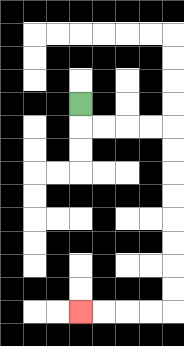{'start': '[3, 4]', 'end': '[3, 13]', 'path_directions': 'D,R,R,R,R,D,D,D,D,D,D,D,D,L,L,L,L', 'path_coordinates': '[[3, 4], [3, 5], [4, 5], [5, 5], [6, 5], [7, 5], [7, 6], [7, 7], [7, 8], [7, 9], [7, 10], [7, 11], [7, 12], [7, 13], [6, 13], [5, 13], [4, 13], [3, 13]]'}